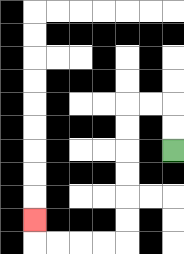{'start': '[7, 6]', 'end': '[1, 9]', 'path_directions': 'U,U,L,L,D,D,D,D,D,D,L,L,L,L,U', 'path_coordinates': '[[7, 6], [7, 5], [7, 4], [6, 4], [5, 4], [5, 5], [5, 6], [5, 7], [5, 8], [5, 9], [5, 10], [4, 10], [3, 10], [2, 10], [1, 10], [1, 9]]'}